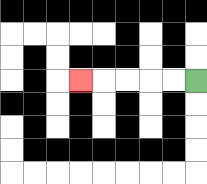{'start': '[8, 3]', 'end': '[3, 3]', 'path_directions': 'L,L,L,L,L', 'path_coordinates': '[[8, 3], [7, 3], [6, 3], [5, 3], [4, 3], [3, 3]]'}